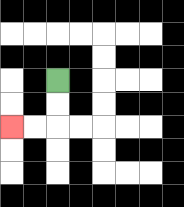{'start': '[2, 3]', 'end': '[0, 5]', 'path_directions': 'D,D,L,L', 'path_coordinates': '[[2, 3], [2, 4], [2, 5], [1, 5], [0, 5]]'}